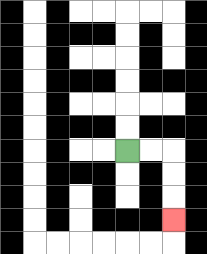{'start': '[5, 6]', 'end': '[7, 9]', 'path_directions': 'R,R,D,D,D', 'path_coordinates': '[[5, 6], [6, 6], [7, 6], [7, 7], [7, 8], [7, 9]]'}